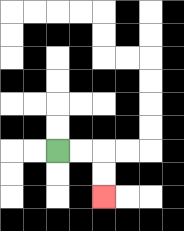{'start': '[2, 6]', 'end': '[4, 8]', 'path_directions': 'R,R,D,D', 'path_coordinates': '[[2, 6], [3, 6], [4, 6], [4, 7], [4, 8]]'}